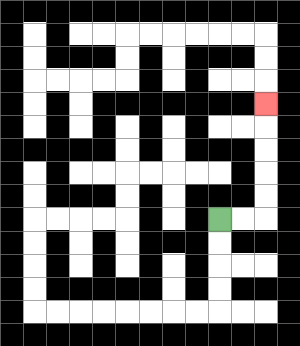{'start': '[9, 9]', 'end': '[11, 4]', 'path_directions': 'R,R,U,U,U,U,U', 'path_coordinates': '[[9, 9], [10, 9], [11, 9], [11, 8], [11, 7], [11, 6], [11, 5], [11, 4]]'}